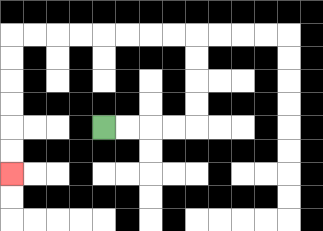{'start': '[4, 5]', 'end': '[0, 7]', 'path_directions': 'R,R,R,R,U,U,U,U,L,L,L,L,L,L,L,L,D,D,D,D,D,D', 'path_coordinates': '[[4, 5], [5, 5], [6, 5], [7, 5], [8, 5], [8, 4], [8, 3], [8, 2], [8, 1], [7, 1], [6, 1], [5, 1], [4, 1], [3, 1], [2, 1], [1, 1], [0, 1], [0, 2], [0, 3], [0, 4], [0, 5], [0, 6], [0, 7]]'}